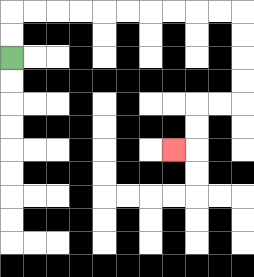{'start': '[0, 2]', 'end': '[7, 6]', 'path_directions': 'U,U,R,R,R,R,R,R,R,R,R,R,D,D,D,D,L,L,D,D,L', 'path_coordinates': '[[0, 2], [0, 1], [0, 0], [1, 0], [2, 0], [3, 0], [4, 0], [5, 0], [6, 0], [7, 0], [8, 0], [9, 0], [10, 0], [10, 1], [10, 2], [10, 3], [10, 4], [9, 4], [8, 4], [8, 5], [8, 6], [7, 6]]'}